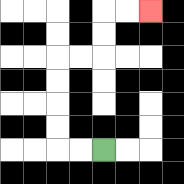{'start': '[4, 6]', 'end': '[6, 0]', 'path_directions': 'L,L,U,U,U,U,R,R,U,U,R,R', 'path_coordinates': '[[4, 6], [3, 6], [2, 6], [2, 5], [2, 4], [2, 3], [2, 2], [3, 2], [4, 2], [4, 1], [4, 0], [5, 0], [6, 0]]'}